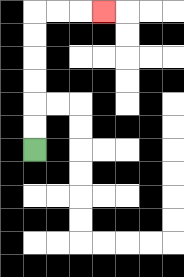{'start': '[1, 6]', 'end': '[4, 0]', 'path_directions': 'U,U,U,U,U,U,R,R,R', 'path_coordinates': '[[1, 6], [1, 5], [1, 4], [1, 3], [1, 2], [1, 1], [1, 0], [2, 0], [3, 0], [4, 0]]'}